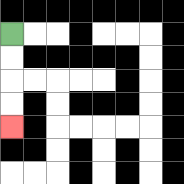{'start': '[0, 1]', 'end': '[0, 5]', 'path_directions': 'D,D,D,D', 'path_coordinates': '[[0, 1], [0, 2], [0, 3], [0, 4], [0, 5]]'}